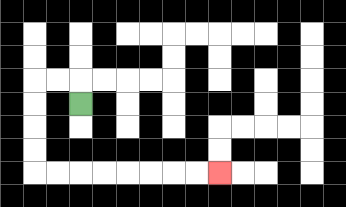{'start': '[3, 4]', 'end': '[9, 7]', 'path_directions': 'U,L,L,D,D,D,D,R,R,R,R,R,R,R,R', 'path_coordinates': '[[3, 4], [3, 3], [2, 3], [1, 3], [1, 4], [1, 5], [1, 6], [1, 7], [2, 7], [3, 7], [4, 7], [5, 7], [6, 7], [7, 7], [8, 7], [9, 7]]'}